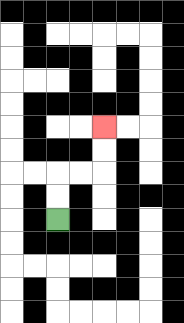{'start': '[2, 9]', 'end': '[4, 5]', 'path_directions': 'U,U,R,R,U,U', 'path_coordinates': '[[2, 9], [2, 8], [2, 7], [3, 7], [4, 7], [4, 6], [4, 5]]'}